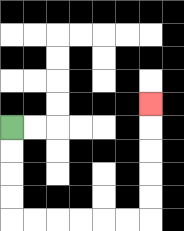{'start': '[0, 5]', 'end': '[6, 4]', 'path_directions': 'D,D,D,D,R,R,R,R,R,R,U,U,U,U,U', 'path_coordinates': '[[0, 5], [0, 6], [0, 7], [0, 8], [0, 9], [1, 9], [2, 9], [3, 9], [4, 9], [5, 9], [6, 9], [6, 8], [6, 7], [6, 6], [6, 5], [6, 4]]'}